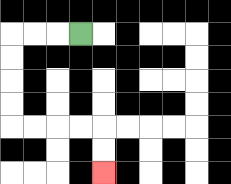{'start': '[3, 1]', 'end': '[4, 7]', 'path_directions': 'L,L,L,D,D,D,D,R,R,R,R,D,D', 'path_coordinates': '[[3, 1], [2, 1], [1, 1], [0, 1], [0, 2], [0, 3], [0, 4], [0, 5], [1, 5], [2, 5], [3, 5], [4, 5], [4, 6], [4, 7]]'}